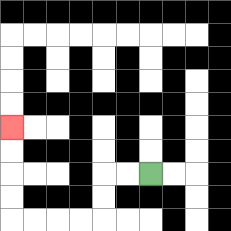{'start': '[6, 7]', 'end': '[0, 5]', 'path_directions': 'L,L,D,D,L,L,L,L,U,U,U,U', 'path_coordinates': '[[6, 7], [5, 7], [4, 7], [4, 8], [4, 9], [3, 9], [2, 9], [1, 9], [0, 9], [0, 8], [0, 7], [0, 6], [0, 5]]'}